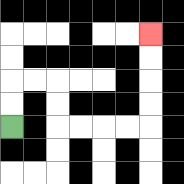{'start': '[0, 5]', 'end': '[6, 1]', 'path_directions': 'U,U,R,R,D,D,R,R,R,R,U,U,U,U', 'path_coordinates': '[[0, 5], [0, 4], [0, 3], [1, 3], [2, 3], [2, 4], [2, 5], [3, 5], [4, 5], [5, 5], [6, 5], [6, 4], [6, 3], [6, 2], [6, 1]]'}